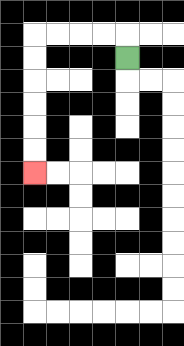{'start': '[5, 2]', 'end': '[1, 7]', 'path_directions': 'U,L,L,L,L,D,D,D,D,D,D', 'path_coordinates': '[[5, 2], [5, 1], [4, 1], [3, 1], [2, 1], [1, 1], [1, 2], [1, 3], [1, 4], [1, 5], [1, 6], [1, 7]]'}